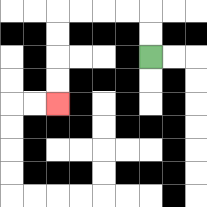{'start': '[6, 2]', 'end': '[2, 4]', 'path_directions': 'U,U,L,L,L,L,D,D,D,D', 'path_coordinates': '[[6, 2], [6, 1], [6, 0], [5, 0], [4, 0], [3, 0], [2, 0], [2, 1], [2, 2], [2, 3], [2, 4]]'}